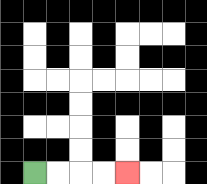{'start': '[1, 7]', 'end': '[5, 7]', 'path_directions': 'R,R,R,R', 'path_coordinates': '[[1, 7], [2, 7], [3, 7], [4, 7], [5, 7]]'}